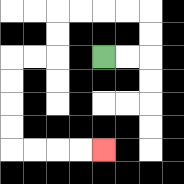{'start': '[4, 2]', 'end': '[4, 6]', 'path_directions': 'R,R,U,U,L,L,L,L,D,D,L,L,D,D,D,D,R,R,R,R', 'path_coordinates': '[[4, 2], [5, 2], [6, 2], [6, 1], [6, 0], [5, 0], [4, 0], [3, 0], [2, 0], [2, 1], [2, 2], [1, 2], [0, 2], [0, 3], [0, 4], [0, 5], [0, 6], [1, 6], [2, 6], [3, 6], [4, 6]]'}